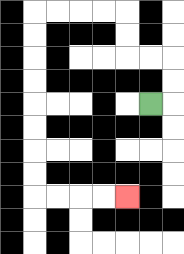{'start': '[6, 4]', 'end': '[5, 8]', 'path_directions': 'R,U,U,L,L,U,U,L,L,L,L,D,D,D,D,D,D,D,D,R,R,R,R', 'path_coordinates': '[[6, 4], [7, 4], [7, 3], [7, 2], [6, 2], [5, 2], [5, 1], [5, 0], [4, 0], [3, 0], [2, 0], [1, 0], [1, 1], [1, 2], [1, 3], [1, 4], [1, 5], [1, 6], [1, 7], [1, 8], [2, 8], [3, 8], [4, 8], [5, 8]]'}